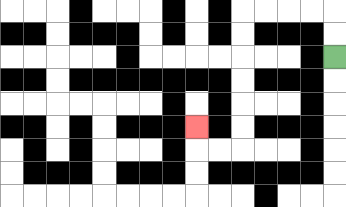{'start': '[14, 2]', 'end': '[8, 5]', 'path_directions': 'U,U,L,L,L,L,D,D,D,D,D,D,L,L,U', 'path_coordinates': '[[14, 2], [14, 1], [14, 0], [13, 0], [12, 0], [11, 0], [10, 0], [10, 1], [10, 2], [10, 3], [10, 4], [10, 5], [10, 6], [9, 6], [8, 6], [8, 5]]'}